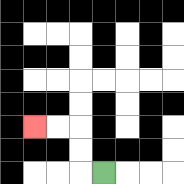{'start': '[4, 7]', 'end': '[1, 5]', 'path_directions': 'L,U,U,L,L', 'path_coordinates': '[[4, 7], [3, 7], [3, 6], [3, 5], [2, 5], [1, 5]]'}